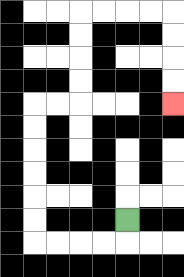{'start': '[5, 9]', 'end': '[7, 4]', 'path_directions': 'D,L,L,L,L,U,U,U,U,U,U,R,R,U,U,U,U,R,R,R,R,D,D,D,D', 'path_coordinates': '[[5, 9], [5, 10], [4, 10], [3, 10], [2, 10], [1, 10], [1, 9], [1, 8], [1, 7], [1, 6], [1, 5], [1, 4], [2, 4], [3, 4], [3, 3], [3, 2], [3, 1], [3, 0], [4, 0], [5, 0], [6, 0], [7, 0], [7, 1], [7, 2], [7, 3], [7, 4]]'}